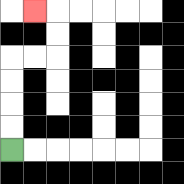{'start': '[0, 6]', 'end': '[1, 0]', 'path_directions': 'U,U,U,U,R,R,U,U,L', 'path_coordinates': '[[0, 6], [0, 5], [0, 4], [0, 3], [0, 2], [1, 2], [2, 2], [2, 1], [2, 0], [1, 0]]'}